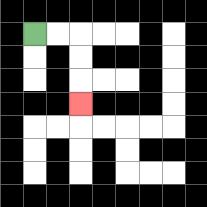{'start': '[1, 1]', 'end': '[3, 4]', 'path_directions': 'R,R,D,D,D', 'path_coordinates': '[[1, 1], [2, 1], [3, 1], [3, 2], [3, 3], [3, 4]]'}